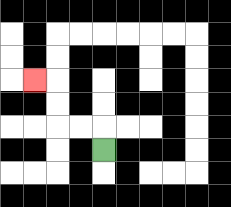{'start': '[4, 6]', 'end': '[1, 3]', 'path_directions': 'U,L,L,U,U,L', 'path_coordinates': '[[4, 6], [4, 5], [3, 5], [2, 5], [2, 4], [2, 3], [1, 3]]'}